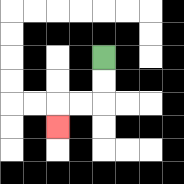{'start': '[4, 2]', 'end': '[2, 5]', 'path_directions': 'D,D,L,L,D', 'path_coordinates': '[[4, 2], [4, 3], [4, 4], [3, 4], [2, 4], [2, 5]]'}